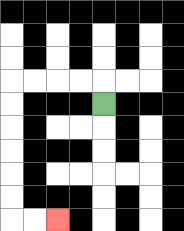{'start': '[4, 4]', 'end': '[2, 9]', 'path_directions': 'U,L,L,L,L,D,D,D,D,D,D,R,R', 'path_coordinates': '[[4, 4], [4, 3], [3, 3], [2, 3], [1, 3], [0, 3], [0, 4], [0, 5], [0, 6], [0, 7], [0, 8], [0, 9], [1, 9], [2, 9]]'}